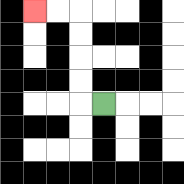{'start': '[4, 4]', 'end': '[1, 0]', 'path_directions': 'L,U,U,U,U,L,L', 'path_coordinates': '[[4, 4], [3, 4], [3, 3], [3, 2], [3, 1], [3, 0], [2, 0], [1, 0]]'}